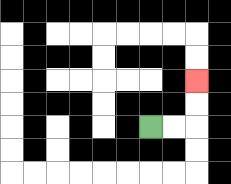{'start': '[6, 5]', 'end': '[8, 3]', 'path_directions': 'R,R,U,U', 'path_coordinates': '[[6, 5], [7, 5], [8, 5], [8, 4], [8, 3]]'}